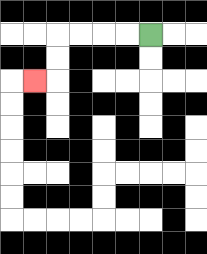{'start': '[6, 1]', 'end': '[1, 3]', 'path_directions': 'L,L,L,L,D,D,L', 'path_coordinates': '[[6, 1], [5, 1], [4, 1], [3, 1], [2, 1], [2, 2], [2, 3], [1, 3]]'}